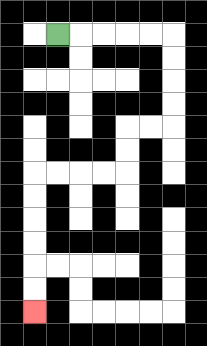{'start': '[2, 1]', 'end': '[1, 13]', 'path_directions': 'R,R,R,R,R,D,D,D,D,L,L,D,D,L,L,L,L,D,D,D,D,D,D', 'path_coordinates': '[[2, 1], [3, 1], [4, 1], [5, 1], [6, 1], [7, 1], [7, 2], [7, 3], [7, 4], [7, 5], [6, 5], [5, 5], [5, 6], [5, 7], [4, 7], [3, 7], [2, 7], [1, 7], [1, 8], [1, 9], [1, 10], [1, 11], [1, 12], [1, 13]]'}